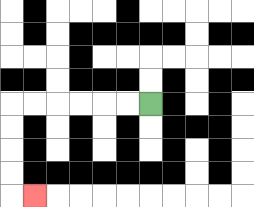{'start': '[6, 4]', 'end': '[1, 8]', 'path_directions': 'L,L,L,L,L,L,D,D,D,D,R', 'path_coordinates': '[[6, 4], [5, 4], [4, 4], [3, 4], [2, 4], [1, 4], [0, 4], [0, 5], [0, 6], [0, 7], [0, 8], [1, 8]]'}